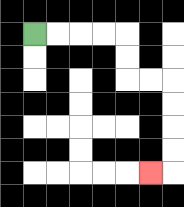{'start': '[1, 1]', 'end': '[6, 7]', 'path_directions': 'R,R,R,R,D,D,R,R,D,D,D,D,L', 'path_coordinates': '[[1, 1], [2, 1], [3, 1], [4, 1], [5, 1], [5, 2], [5, 3], [6, 3], [7, 3], [7, 4], [7, 5], [7, 6], [7, 7], [6, 7]]'}